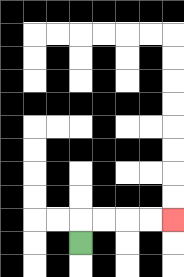{'start': '[3, 10]', 'end': '[7, 9]', 'path_directions': 'U,R,R,R,R', 'path_coordinates': '[[3, 10], [3, 9], [4, 9], [5, 9], [6, 9], [7, 9]]'}